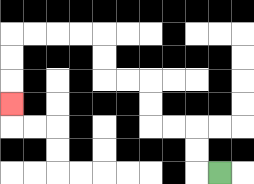{'start': '[9, 7]', 'end': '[0, 4]', 'path_directions': 'L,U,U,L,L,U,U,L,L,U,U,L,L,L,L,D,D,D', 'path_coordinates': '[[9, 7], [8, 7], [8, 6], [8, 5], [7, 5], [6, 5], [6, 4], [6, 3], [5, 3], [4, 3], [4, 2], [4, 1], [3, 1], [2, 1], [1, 1], [0, 1], [0, 2], [0, 3], [0, 4]]'}